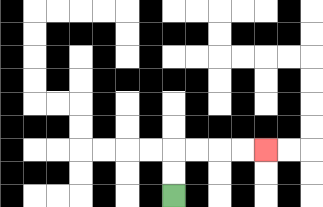{'start': '[7, 8]', 'end': '[11, 6]', 'path_directions': 'U,U,R,R,R,R', 'path_coordinates': '[[7, 8], [7, 7], [7, 6], [8, 6], [9, 6], [10, 6], [11, 6]]'}